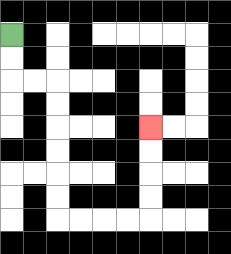{'start': '[0, 1]', 'end': '[6, 5]', 'path_directions': 'D,D,R,R,D,D,D,D,D,D,R,R,R,R,U,U,U,U', 'path_coordinates': '[[0, 1], [0, 2], [0, 3], [1, 3], [2, 3], [2, 4], [2, 5], [2, 6], [2, 7], [2, 8], [2, 9], [3, 9], [4, 9], [5, 9], [6, 9], [6, 8], [6, 7], [6, 6], [6, 5]]'}